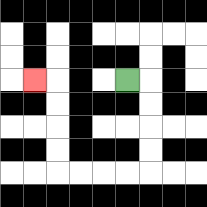{'start': '[5, 3]', 'end': '[1, 3]', 'path_directions': 'R,D,D,D,D,L,L,L,L,U,U,U,U,L', 'path_coordinates': '[[5, 3], [6, 3], [6, 4], [6, 5], [6, 6], [6, 7], [5, 7], [4, 7], [3, 7], [2, 7], [2, 6], [2, 5], [2, 4], [2, 3], [1, 3]]'}